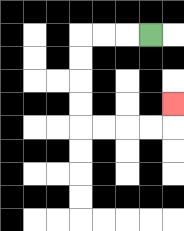{'start': '[6, 1]', 'end': '[7, 4]', 'path_directions': 'L,L,L,D,D,D,D,R,R,R,R,U', 'path_coordinates': '[[6, 1], [5, 1], [4, 1], [3, 1], [3, 2], [3, 3], [3, 4], [3, 5], [4, 5], [5, 5], [6, 5], [7, 5], [7, 4]]'}